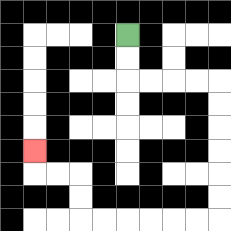{'start': '[5, 1]', 'end': '[1, 6]', 'path_directions': 'D,D,R,R,R,R,D,D,D,D,D,D,L,L,L,L,L,L,U,U,L,L,U', 'path_coordinates': '[[5, 1], [5, 2], [5, 3], [6, 3], [7, 3], [8, 3], [9, 3], [9, 4], [9, 5], [9, 6], [9, 7], [9, 8], [9, 9], [8, 9], [7, 9], [6, 9], [5, 9], [4, 9], [3, 9], [3, 8], [3, 7], [2, 7], [1, 7], [1, 6]]'}